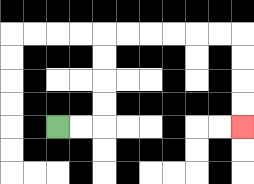{'start': '[2, 5]', 'end': '[10, 5]', 'path_directions': 'R,R,U,U,U,U,R,R,R,R,R,R,D,D,D,D', 'path_coordinates': '[[2, 5], [3, 5], [4, 5], [4, 4], [4, 3], [4, 2], [4, 1], [5, 1], [6, 1], [7, 1], [8, 1], [9, 1], [10, 1], [10, 2], [10, 3], [10, 4], [10, 5]]'}